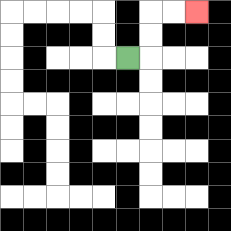{'start': '[5, 2]', 'end': '[8, 0]', 'path_directions': 'R,U,U,R,R', 'path_coordinates': '[[5, 2], [6, 2], [6, 1], [6, 0], [7, 0], [8, 0]]'}